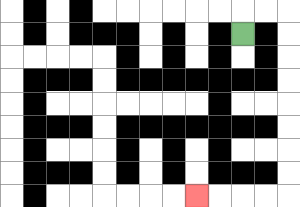{'start': '[10, 1]', 'end': '[8, 8]', 'path_directions': 'U,R,R,D,D,D,D,D,D,D,D,L,L,L,L', 'path_coordinates': '[[10, 1], [10, 0], [11, 0], [12, 0], [12, 1], [12, 2], [12, 3], [12, 4], [12, 5], [12, 6], [12, 7], [12, 8], [11, 8], [10, 8], [9, 8], [8, 8]]'}